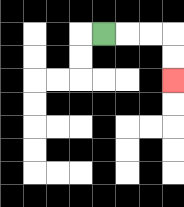{'start': '[4, 1]', 'end': '[7, 3]', 'path_directions': 'R,R,R,D,D', 'path_coordinates': '[[4, 1], [5, 1], [6, 1], [7, 1], [7, 2], [7, 3]]'}